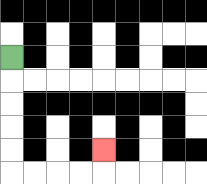{'start': '[0, 2]', 'end': '[4, 6]', 'path_directions': 'D,D,D,D,D,R,R,R,R,U', 'path_coordinates': '[[0, 2], [0, 3], [0, 4], [0, 5], [0, 6], [0, 7], [1, 7], [2, 7], [3, 7], [4, 7], [4, 6]]'}